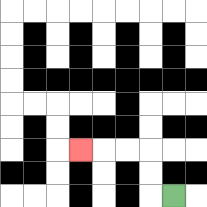{'start': '[7, 8]', 'end': '[3, 6]', 'path_directions': 'L,U,U,L,L,L', 'path_coordinates': '[[7, 8], [6, 8], [6, 7], [6, 6], [5, 6], [4, 6], [3, 6]]'}